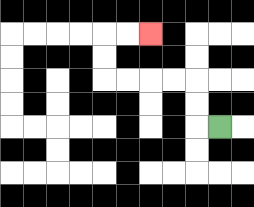{'start': '[9, 5]', 'end': '[6, 1]', 'path_directions': 'L,U,U,L,L,L,L,U,U,R,R', 'path_coordinates': '[[9, 5], [8, 5], [8, 4], [8, 3], [7, 3], [6, 3], [5, 3], [4, 3], [4, 2], [4, 1], [5, 1], [6, 1]]'}